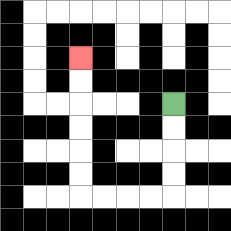{'start': '[7, 4]', 'end': '[3, 2]', 'path_directions': 'D,D,D,D,L,L,L,L,U,U,U,U,U,U', 'path_coordinates': '[[7, 4], [7, 5], [7, 6], [7, 7], [7, 8], [6, 8], [5, 8], [4, 8], [3, 8], [3, 7], [3, 6], [3, 5], [3, 4], [3, 3], [3, 2]]'}